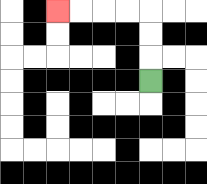{'start': '[6, 3]', 'end': '[2, 0]', 'path_directions': 'U,U,U,L,L,L,L', 'path_coordinates': '[[6, 3], [6, 2], [6, 1], [6, 0], [5, 0], [4, 0], [3, 0], [2, 0]]'}